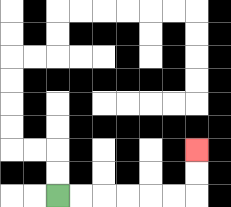{'start': '[2, 8]', 'end': '[8, 6]', 'path_directions': 'R,R,R,R,R,R,U,U', 'path_coordinates': '[[2, 8], [3, 8], [4, 8], [5, 8], [6, 8], [7, 8], [8, 8], [8, 7], [8, 6]]'}